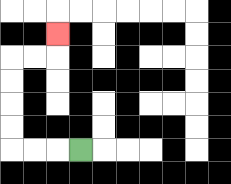{'start': '[3, 6]', 'end': '[2, 1]', 'path_directions': 'L,L,L,U,U,U,U,R,R,U', 'path_coordinates': '[[3, 6], [2, 6], [1, 6], [0, 6], [0, 5], [0, 4], [0, 3], [0, 2], [1, 2], [2, 2], [2, 1]]'}